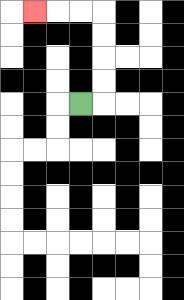{'start': '[3, 4]', 'end': '[1, 0]', 'path_directions': 'R,U,U,U,U,L,L,L', 'path_coordinates': '[[3, 4], [4, 4], [4, 3], [4, 2], [4, 1], [4, 0], [3, 0], [2, 0], [1, 0]]'}